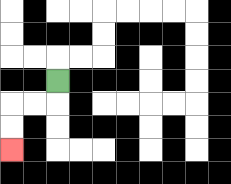{'start': '[2, 3]', 'end': '[0, 6]', 'path_directions': 'D,L,L,D,D', 'path_coordinates': '[[2, 3], [2, 4], [1, 4], [0, 4], [0, 5], [0, 6]]'}